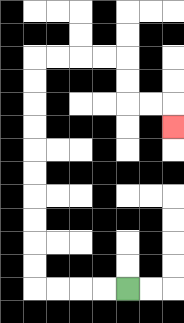{'start': '[5, 12]', 'end': '[7, 5]', 'path_directions': 'L,L,L,L,U,U,U,U,U,U,U,U,U,U,R,R,R,R,D,D,R,R,D', 'path_coordinates': '[[5, 12], [4, 12], [3, 12], [2, 12], [1, 12], [1, 11], [1, 10], [1, 9], [1, 8], [1, 7], [1, 6], [1, 5], [1, 4], [1, 3], [1, 2], [2, 2], [3, 2], [4, 2], [5, 2], [5, 3], [5, 4], [6, 4], [7, 4], [7, 5]]'}